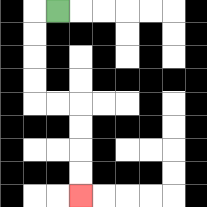{'start': '[2, 0]', 'end': '[3, 8]', 'path_directions': 'L,D,D,D,D,R,R,D,D,D,D', 'path_coordinates': '[[2, 0], [1, 0], [1, 1], [1, 2], [1, 3], [1, 4], [2, 4], [3, 4], [3, 5], [3, 6], [3, 7], [3, 8]]'}